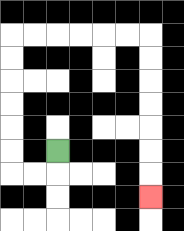{'start': '[2, 6]', 'end': '[6, 8]', 'path_directions': 'D,L,L,U,U,U,U,U,U,R,R,R,R,R,R,D,D,D,D,D,D,D', 'path_coordinates': '[[2, 6], [2, 7], [1, 7], [0, 7], [0, 6], [0, 5], [0, 4], [0, 3], [0, 2], [0, 1], [1, 1], [2, 1], [3, 1], [4, 1], [5, 1], [6, 1], [6, 2], [6, 3], [6, 4], [6, 5], [6, 6], [6, 7], [6, 8]]'}